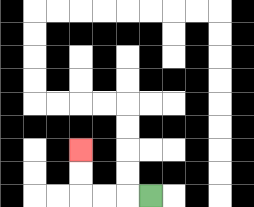{'start': '[6, 8]', 'end': '[3, 6]', 'path_directions': 'L,L,L,U,U', 'path_coordinates': '[[6, 8], [5, 8], [4, 8], [3, 8], [3, 7], [3, 6]]'}